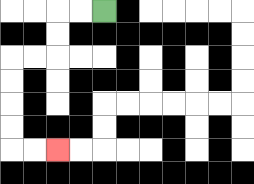{'start': '[4, 0]', 'end': '[2, 6]', 'path_directions': 'L,L,D,D,L,L,D,D,D,D,R,R', 'path_coordinates': '[[4, 0], [3, 0], [2, 0], [2, 1], [2, 2], [1, 2], [0, 2], [0, 3], [0, 4], [0, 5], [0, 6], [1, 6], [2, 6]]'}